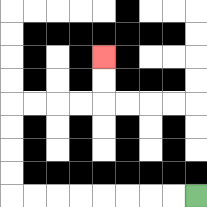{'start': '[8, 8]', 'end': '[4, 2]', 'path_directions': 'L,L,L,L,L,L,L,L,U,U,U,U,R,R,R,R,U,U', 'path_coordinates': '[[8, 8], [7, 8], [6, 8], [5, 8], [4, 8], [3, 8], [2, 8], [1, 8], [0, 8], [0, 7], [0, 6], [0, 5], [0, 4], [1, 4], [2, 4], [3, 4], [4, 4], [4, 3], [4, 2]]'}